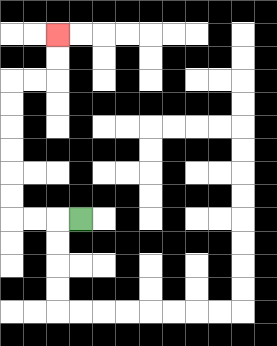{'start': '[3, 9]', 'end': '[2, 1]', 'path_directions': 'L,L,L,U,U,U,U,U,U,R,R,U,U', 'path_coordinates': '[[3, 9], [2, 9], [1, 9], [0, 9], [0, 8], [0, 7], [0, 6], [0, 5], [0, 4], [0, 3], [1, 3], [2, 3], [2, 2], [2, 1]]'}